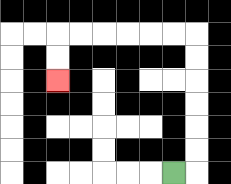{'start': '[7, 7]', 'end': '[2, 3]', 'path_directions': 'R,U,U,U,U,U,U,L,L,L,L,L,L,D,D', 'path_coordinates': '[[7, 7], [8, 7], [8, 6], [8, 5], [8, 4], [8, 3], [8, 2], [8, 1], [7, 1], [6, 1], [5, 1], [4, 1], [3, 1], [2, 1], [2, 2], [2, 3]]'}